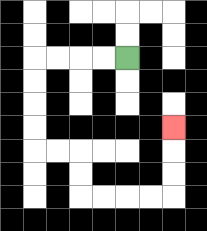{'start': '[5, 2]', 'end': '[7, 5]', 'path_directions': 'L,L,L,L,D,D,D,D,R,R,D,D,R,R,R,R,U,U,U', 'path_coordinates': '[[5, 2], [4, 2], [3, 2], [2, 2], [1, 2], [1, 3], [1, 4], [1, 5], [1, 6], [2, 6], [3, 6], [3, 7], [3, 8], [4, 8], [5, 8], [6, 8], [7, 8], [7, 7], [7, 6], [7, 5]]'}